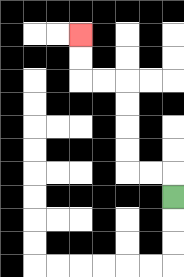{'start': '[7, 8]', 'end': '[3, 1]', 'path_directions': 'U,L,L,U,U,U,U,L,L,U,U', 'path_coordinates': '[[7, 8], [7, 7], [6, 7], [5, 7], [5, 6], [5, 5], [5, 4], [5, 3], [4, 3], [3, 3], [3, 2], [3, 1]]'}